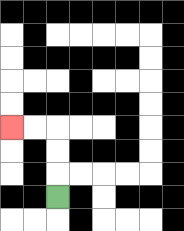{'start': '[2, 8]', 'end': '[0, 5]', 'path_directions': 'U,U,U,L,L', 'path_coordinates': '[[2, 8], [2, 7], [2, 6], [2, 5], [1, 5], [0, 5]]'}